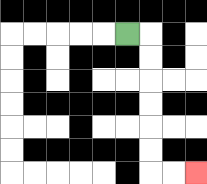{'start': '[5, 1]', 'end': '[8, 7]', 'path_directions': 'R,D,D,D,D,D,D,R,R', 'path_coordinates': '[[5, 1], [6, 1], [6, 2], [6, 3], [6, 4], [6, 5], [6, 6], [6, 7], [7, 7], [8, 7]]'}